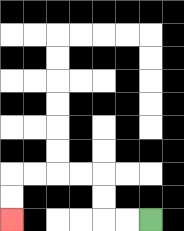{'start': '[6, 9]', 'end': '[0, 9]', 'path_directions': 'L,L,U,U,L,L,L,L,D,D', 'path_coordinates': '[[6, 9], [5, 9], [4, 9], [4, 8], [4, 7], [3, 7], [2, 7], [1, 7], [0, 7], [0, 8], [0, 9]]'}